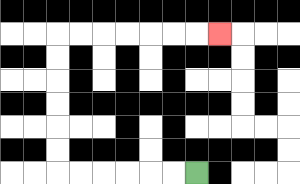{'start': '[8, 7]', 'end': '[9, 1]', 'path_directions': 'L,L,L,L,L,L,U,U,U,U,U,U,R,R,R,R,R,R,R', 'path_coordinates': '[[8, 7], [7, 7], [6, 7], [5, 7], [4, 7], [3, 7], [2, 7], [2, 6], [2, 5], [2, 4], [2, 3], [2, 2], [2, 1], [3, 1], [4, 1], [5, 1], [6, 1], [7, 1], [8, 1], [9, 1]]'}